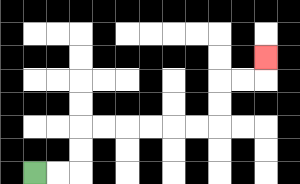{'start': '[1, 7]', 'end': '[11, 2]', 'path_directions': 'R,R,U,U,R,R,R,R,R,R,U,U,R,R,U', 'path_coordinates': '[[1, 7], [2, 7], [3, 7], [3, 6], [3, 5], [4, 5], [5, 5], [6, 5], [7, 5], [8, 5], [9, 5], [9, 4], [9, 3], [10, 3], [11, 3], [11, 2]]'}